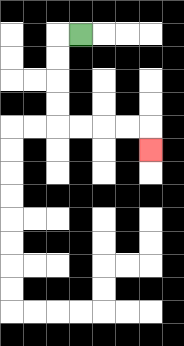{'start': '[3, 1]', 'end': '[6, 6]', 'path_directions': 'L,D,D,D,D,R,R,R,R,D', 'path_coordinates': '[[3, 1], [2, 1], [2, 2], [2, 3], [2, 4], [2, 5], [3, 5], [4, 5], [5, 5], [6, 5], [6, 6]]'}